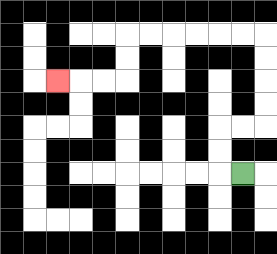{'start': '[10, 7]', 'end': '[2, 3]', 'path_directions': 'L,U,U,R,R,U,U,U,U,L,L,L,L,L,L,D,D,L,L,L', 'path_coordinates': '[[10, 7], [9, 7], [9, 6], [9, 5], [10, 5], [11, 5], [11, 4], [11, 3], [11, 2], [11, 1], [10, 1], [9, 1], [8, 1], [7, 1], [6, 1], [5, 1], [5, 2], [5, 3], [4, 3], [3, 3], [2, 3]]'}